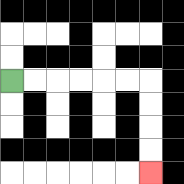{'start': '[0, 3]', 'end': '[6, 7]', 'path_directions': 'R,R,R,R,R,R,D,D,D,D', 'path_coordinates': '[[0, 3], [1, 3], [2, 3], [3, 3], [4, 3], [5, 3], [6, 3], [6, 4], [6, 5], [6, 6], [6, 7]]'}